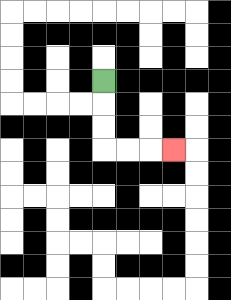{'start': '[4, 3]', 'end': '[7, 6]', 'path_directions': 'D,D,D,R,R,R', 'path_coordinates': '[[4, 3], [4, 4], [4, 5], [4, 6], [5, 6], [6, 6], [7, 6]]'}